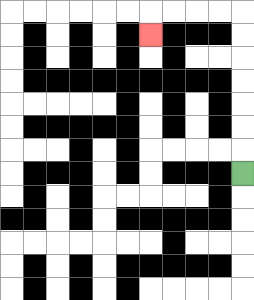{'start': '[10, 7]', 'end': '[6, 1]', 'path_directions': 'U,U,U,U,U,U,U,L,L,L,L,D', 'path_coordinates': '[[10, 7], [10, 6], [10, 5], [10, 4], [10, 3], [10, 2], [10, 1], [10, 0], [9, 0], [8, 0], [7, 0], [6, 0], [6, 1]]'}